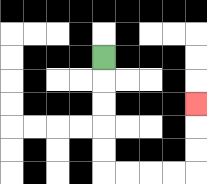{'start': '[4, 2]', 'end': '[8, 4]', 'path_directions': 'D,D,D,D,D,R,R,R,R,U,U,U', 'path_coordinates': '[[4, 2], [4, 3], [4, 4], [4, 5], [4, 6], [4, 7], [5, 7], [6, 7], [7, 7], [8, 7], [8, 6], [8, 5], [8, 4]]'}